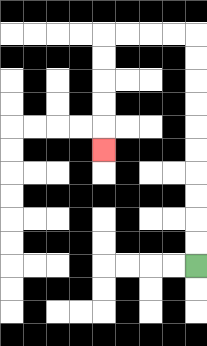{'start': '[8, 11]', 'end': '[4, 6]', 'path_directions': 'U,U,U,U,U,U,U,U,U,U,L,L,L,L,D,D,D,D,D', 'path_coordinates': '[[8, 11], [8, 10], [8, 9], [8, 8], [8, 7], [8, 6], [8, 5], [8, 4], [8, 3], [8, 2], [8, 1], [7, 1], [6, 1], [5, 1], [4, 1], [4, 2], [4, 3], [4, 4], [4, 5], [4, 6]]'}